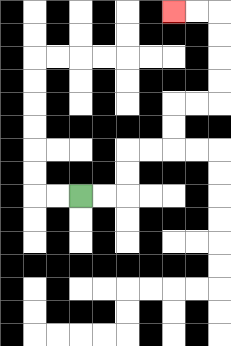{'start': '[3, 8]', 'end': '[7, 0]', 'path_directions': 'R,R,U,U,R,R,U,U,R,R,U,U,U,U,L,L', 'path_coordinates': '[[3, 8], [4, 8], [5, 8], [5, 7], [5, 6], [6, 6], [7, 6], [7, 5], [7, 4], [8, 4], [9, 4], [9, 3], [9, 2], [9, 1], [9, 0], [8, 0], [7, 0]]'}